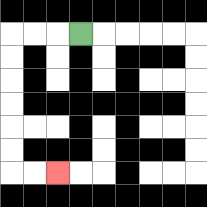{'start': '[3, 1]', 'end': '[2, 7]', 'path_directions': 'L,L,L,D,D,D,D,D,D,R,R', 'path_coordinates': '[[3, 1], [2, 1], [1, 1], [0, 1], [0, 2], [0, 3], [0, 4], [0, 5], [0, 6], [0, 7], [1, 7], [2, 7]]'}